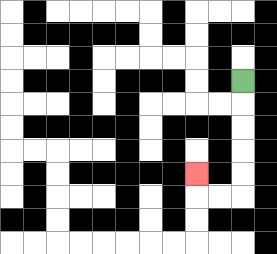{'start': '[10, 3]', 'end': '[8, 7]', 'path_directions': 'D,D,D,D,D,L,L,U', 'path_coordinates': '[[10, 3], [10, 4], [10, 5], [10, 6], [10, 7], [10, 8], [9, 8], [8, 8], [8, 7]]'}